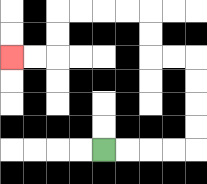{'start': '[4, 6]', 'end': '[0, 2]', 'path_directions': 'R,R,R,R,U,U,U,U,L,L,U,U,L,L,L,L,D,D,L,L', 'path_coordinates': '[[4, 6], [5, 6], [6, 6], [7, 6], [8, 6], [8, 5], [8, 4], [8, 3], [8, 2], [7, 2], [6, 2], [6, 1], [6, 0], [5, 0], [4, 0], [3, 0], [2, 0], [2, 1], [2, 2], [1, 2], [0, 2]]'}